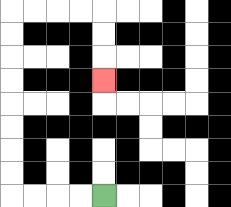{'start': '[4, 8]', 'end': '[4, 3]', 'path_directions': 'L,L,L,L,U,U,U,U,U,U,U,U,R,R,R,R,D,D,D', 'path_coordinates': '[[4, 8], [3, 8], [2, 8], [1, 8], [0, 8], [0, 7], [0, 6], [0, 5], [0, 4], [0, 3], [0, 2], [0, 1], [0, 0], [1, 0], [2, 0], [3, 0], [4, 0], [4, 1], [4, 2], [4, 3]]'}